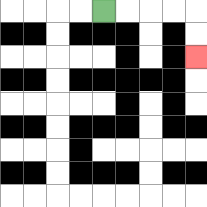{'start': '[4, 0]', 'end': '[8, 2]', 'path_directions': 'R,R,R,R,D,D', 'path_coordinates': '[[4, 0], [5, 0], [6, 0], [7, 0], [8, 0], [8, 1], [8, 2]]'}